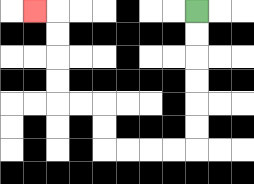{'start': '[8, 0]', 'end': '[1, 0]', 'path_directions': 'D,D,D,D,D,D,L,L,L,L,U,U,L,L,U,U,U,U,L', 'path_coordinates': '[[8, 0], [8, 1], [8, 2], [8, 3], [8, 4], [8, 5], [8, 6], [7, 6], [6, 6], [5, 6], [4, 6], [4, 5], [4, 4], [3, 4], [2, 4], [2, 3], [2, 2], [2, 1], [2, 0], [1, 0]]'}